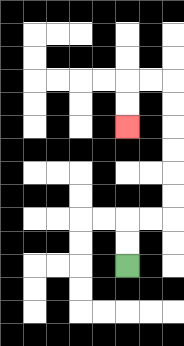{'start': '[5, 11]', 'end': '[5, 5]', 'path_directions': 'U,U,R,R,U,U,U,U,U,U,L,L,D,D', 'path_coordinates': '[[5, 11], [5, 10], [5, 9], [6, 9], [7, 9], [7, 8], [7, 7], [7, 6], [7, 5], [7, 4], [7, 3], [6, 3], [5, 3], [5, 4], [5, 5]]'}